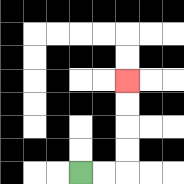{'start': '[3, 7]', 'end': '[5, 3]', 'path_directions': 'R,R,U,U,U,U', 'path_coordinates': '[[3, 7], [4, 7], [5, 7], [5, 6], [5, 5], [5, 4], [5, 3]]'}